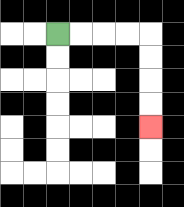{'start': '[2, 1]', 'end': '[6, 5]', 'path_directions': 'R,R,R,R,D,D,D,D', 'path_coordinates': '[[2, 1], [3, 1], [4, 1], [5, 1], [6, 1], [6, 2], [6, 3], [6, 4], [6, 5]]'}